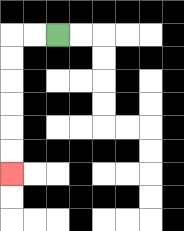{'start': '[2, 1]', 'end': '[0, 7]', 'path_directions': 'L,L,D,D,D,D,D,D', 'path_coordinates': '[[2, 1], [1, 1], [0, 1], [0, 2], [0, 3], [0, 4], [0, 5], [0, 6], [0, 7]]'}